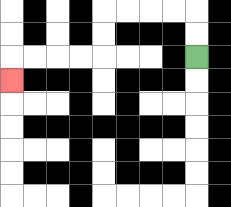{'start': '[8, 2]', 'end': '[0, 3]', 'path_directions': 'U,U,L,L,L,L,D,D,L,L,L,L,D', 'path_coordinates': '[[8, 2], [8, 1], [8, 0], [7, 0], [6, 0], [5, 0], [4, 0], [4, 1], [4, 2], [3, 2], [2, 2], [1, 2], [0, 2], [0, 3]]'}